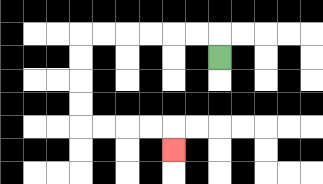{'start': '[9, 2]', 'end': '[7, 6]', 'path_directions': 'U,L,L,L,L,L,L,D,D,D,D,R,R,R,R,D', 'path_coordinates': '[[9, 2], [9, 1], [8, 1], [7, 1], [6, 1], [5, 1], [4, 1], [3, 1], [3, 2], [3, 3], [3, 4], [3, 5], [4, 5], [5, 5], [6, 5], [7, 5], [7, 6]]'}